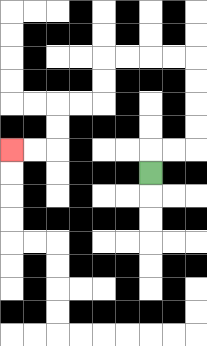{'start': '[6, 7]', 'end': '[0, 6]', 'path_directions': 'U,R,R,U,U,U,U,L,L,L,L,D,D,L,L,D,D,L,L', 'path_coordinates': '[[6, 7], [6, 6], [7, 6], [8, 6], [8, 5], [8, 4], [8, 3], [8, 2], [7, 2], [6, 2], [5, 2], [4, 2], [4, 3], [4, 4], [3, 4], [2, 4], [2, 5], [2, 6], [1, 6], [0, 6]]'}